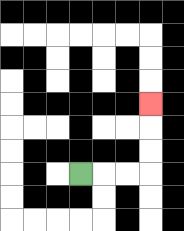{'start': '[3, 7]', 'end': '[6, 4]', 'path_directions': 'R,R,R,U,U,U', 'path_coordinates': '[[3, 7], [4, 7], [5, 7], [6, 7], [6, 6], [6, 5], [6, 4]]'}